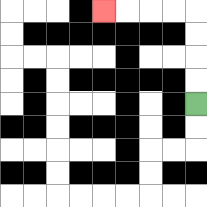{'start': '[8, 4]', 'end': '[4, 0]', 'path_directions': 'U,U,U,U,L,L,L,L', 'path_coordinates': '[[8, 4], [8, 3], [8, 2], [8, 1], [8, 0], [7, 0], [6, 0], [5, 0], [4, 0]]'}